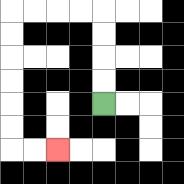{'start': '[4, 4]', 'end': '[2, 6]', 'path_directions': 'U,U,U,U,L,L,L,L,D,D,D,D,D,D,R,R', 'path_coordinates': '[[4, 4], [4, 3], [4, 2], [4, 1], [4, 0], [3, 0], [2, 0], [1, 0], [0, 0], [0, 1], [0, 2], [0, 3], [0, 4], [0, 5], [0, 6], [1, 6], [2, 6]]'}